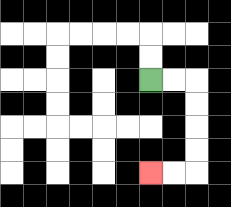{'start': '[6, 3]', 'end': '[6, 7]', 'path_directions': 'R,R,D,D,D,D,L,L', 'path_coordinates': '[[6, 3], [7, 3], [8, 3], [8, 4], [8, 5], [8, 6], [8, 7], [7, 7], [6, 7]]'}